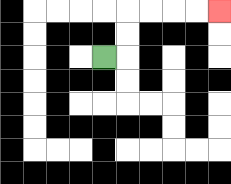{'start': '[4, 2]', 'end': '[9, 0]', 'path_directions': 'R,U,U,R,R,R,R', 'path_coordinates': '[[4, 2], [5, 2], [5, 1], [5, 0], [6, 0], [7, 0], [8, 0], [9, 0]]'}